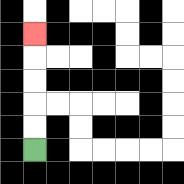{'start': '[1, 6]', 'end': '[1, 1]', 'path_directions': 'U,U,U,U,U', 'path_coordinates': '[[1, 6], [1, 5], [1, 4], [1, 3], [1, 2], [1, 1]]'}